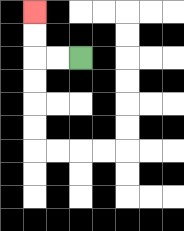{'start': '[3, 2]', 'end': '[1, 0]', 'path_directions': 'L,L,U,U', 'path_coordinates': '[[3, 2], [2, 2], [1, 2], [1, 1], [1, 0]]'}